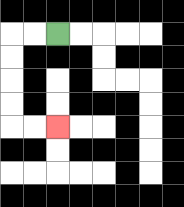{'start': '[2, 1]', 'end': '[2, 5]', 'path_directions': 'L,L,D,D,D,D,R,R', 'path_coordinates': '[[2, 1], [1, 1], [0, 1], [0, 2], [0, 3], [0, 4], [0, 5], [1, 5], [2, 5]]'}